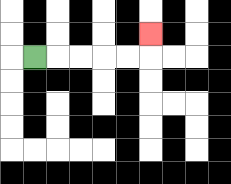{'start': '[1, 2]', 'end': '[6, 1]', 'path_directions': 'R,R,R,R,R,U', 'path_coordinates': '[[1, 2], [2, 2], [3, 2], [4, 2], [5, 2], [6, 2], [6, 1]]'}